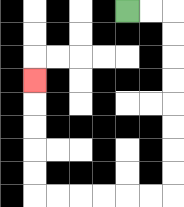{'start': '[5, 0]', 'end': '[1, 3]', 'path_directions': 'R,R,D,D,D,D,D,D,D,D,L,L,L,L,L,L,U,U,U,U,U', 'path_coordinates': '[[5, 0], [6, 0], [7, 0], [7, 1], [7, 2], [7, 3], [7, 4], [7, 5], [7, 6], [7, 7], [7, 8], [6, 8], [5, 8], [4, 8], [3, 8], [2, 8], [1, 8], [1, 7], [1, 6], [1, 5], [1, 4], [1, 3]]'}